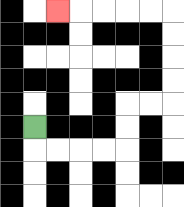{'start': '[1, 5]', 'end': '[2, 0]', 'path_directions': 'D,R,R,R,R,U,U,R,R,U,U,U,U,L,L,L,L,L', 'path_coordinates': '[[1, 5], [1, 6], [2, 6], [3, 6], [4, 6], [5, 6], [5, 5], [5, 4], [6, 4], [7, 4], [7, 3], [7, 2], [7, 1], [7, 0], [6, 0], [5, 0], [4, 0], [3, 0], [2, 0]]'}